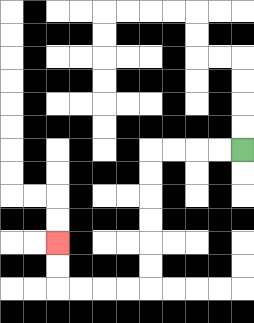{'start': '[10, 6]', 'end': '[2, 10]', 'path_directions': 'L,L,L,L,D,D,D,D,D,D,L,L,L,L,U,U', 'path_coordinates': '[[10, 6], [9, 6], [8, 6], [7, 6], [6, 6], [6, 7], [6, 8], [6, 9], [6, 10], [6, 11], [6, 12], [5, 12], [4, 12], [3, 12], [2, 12], [2, 11], [2, 10]]'}